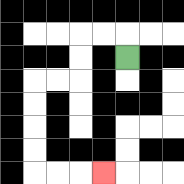{'start': '[5, 2]', 'end': '[4, 7]', 'path_directions': 'U,L,L,D,D,L,L,D,D,D,D,R,R,R', 'path_coordinates': '[[5, 2], [5, 1], [4, 1], [3, 1], [3, 2], [3, 3], [2, 3], [1, 3], [1, 4], [1, 5], [1, 6], [1, 7], [2, 7], [3, 7], [4, 7]]'}